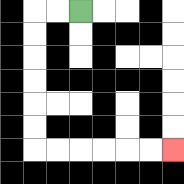{'start': '[3, 0]', 'end': '[7, 6]', 'path_directions': 'L,L,D,D,D,D,D,D,R,R,R,R,R,R', 'path_coordinates': '[[3, 0], [2, 0], [1, 0], [1, 1], [1, 2], [1, 3], [1, 4], [1, 5], [1, 6], [2, 6], [3, 6], [4, 6], [5, 6], [6, 6], [7, 6]]'}